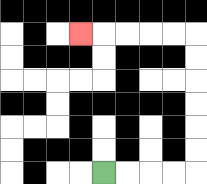{'start': '[4, 7]', 'end': '[3, 1]', 'path_directions': 'R,R,R,R,U,U,U,U,U,U,L,L,L,L,L', 'path_coordinates': '[[4, 7], [5, 7], [6, 7], [7, 7], [8, 7], [8, 6], [8, 5], [8, 4], [8, 3], [8, 2], [8, 1], [7, 1], [6, 1], [5, 1], [4, 1], [3, 1]]'}